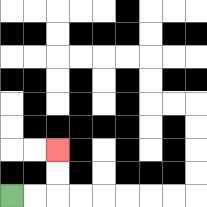{'start': '[0, 8]', 'end': '[2, 6]', 'path_directions': 'R,R,U,U', 'path_coordinates': '[[0, 8], [1, 8], [2, 8], [2, 7], [2, 6]]'}